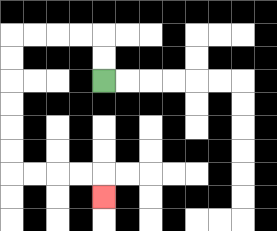{'start': '[4, 3]', 'end': '[4, 8]', 'path_directions': 'U,U,L,L,L,L,D,D,D,D,D,D,R,R,R,R,D', 'path_coordinates': '[[4, 3], [4, 2], [4, 1], [3, 1], [2, 1], [1, 1], [0, 1], [0, 2], [0, 3], [0, 4], [0, 5], [0, 6], [0, 7], [1, 7], [2, 7], [3, 7], [4, 7], [4, 8]]'}